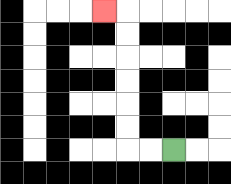{'start': '[7, 6]', 'end': '[4, 0]', 'path_directions': 'L,L,U,U,U,U,U,U,L', 'path_coordinates': '[[7, 6], [6, 6], [5, 6], [5, 5], [5, 4], [5, 3], [5, 2], [5, 1], [5, 0], [4, 0]]'}